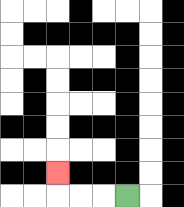{'start': '[5, 8]', 'end': '[2, 7]', 'path_directions': 'L,L,L,U', 'path_coordinates': '[[5, 8], [4, 8], [3, 8], [2, 8], [2, 7]]'}